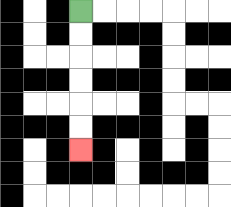{'start': '[3, 0]', 'end': '[3, 6]', 'path_directions': 'D,D,D,D,D,D', 'path_coordinates': '[[3, 0], [3, 1], [3, 2], [3, 3], [3, 4], [3, 5], [3, 6]]'}